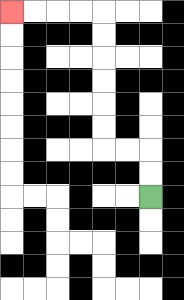{'start': '[6, 8]', 'end': '[0, 0]', 'path_directions': 'U,U,L,L,U,U,U,U,U,U,L,L,L,L', 'path_coordinates': '[[6, 8], [6, 7], [6, 6], [5, 6], [4, 6], [4, 5], [4, 4], [4, 3], [4, 2], [4, 1], [4, 0], [3, 0], [2, 0], [1, 0], [0, 0]]'}